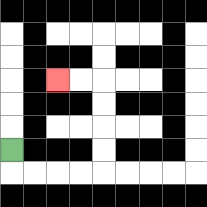{'start': '[0, 6]', 'end': '[2, 3]', 'path_directions': 'D,R,R,R,R,U,U,U,U,L,L', 'path_coordinates': '[[0, 6], [0, 7], [1, 7], [2, 7], [3, 7], [4, 7], [4, 6], [4, 5], [4, 4], [4, 3], [3, 3], [2, 3]]'}